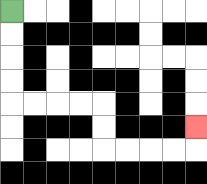{'start': '[0, 0]', 'end': '[8, 5]', 'path_directions': 'D,D,D,D,R,R,R,R,D,D,R,R,R,R,U', 'path_coordinates': '[[0, 0], [0, 1], [0, 2], [0, 3], [0, 4], [1, 4], [2, 4], [3, 4], [4, 4], [4, 5], [4, 6], [5, 6], [6, 6], [7, 6], [8, 6], [8, 5]]'}